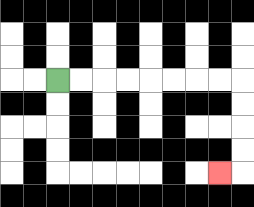{'start': '[2, 3]', 'end': '[9, 7]', 'path_directions': 'R,R,R,R,R,R,R,R,D,D,D,D,L', 'path_coordinates': '[[2, 3], [3, 3], [4, 3], [5, 3], [6, 3], [7, 3], [8, 3], [9, 3], [10, 3], [10, 4], [10, 5], [10, 6], [10, 7], [9, 7]]'}